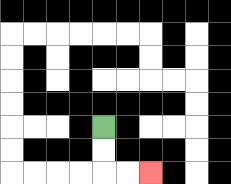{'start': '[4, 5]', 'end': '[6, 7]', 'path_directions': 'D,D,R,R', 'path_coordinates': '[[4, 5], [4, 6], [4, 7], [5, 7], [6, 7]]'}